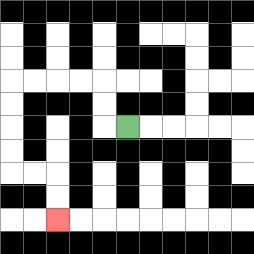{'start': '[5, 5]', 'end': '[2, 9]', 'path_directions': 'L,U,U,L,L,L,L,D,D,D,D,R,R,D,D', 'path_coordinates': '[[5, 5], [4, 5], [4, 4], [4, 3], [3, 3], [2, 3], [1, 3], [0, 3], [0, 4], [0, 5], [0, 6], [0, 7], [1, 7], [2, 7], [2, 8], [2, 9]]'}